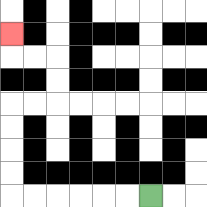{'start': '[6, 8]', 'end': '[0, 1]', 'path_directions': 'L,L,L,L,L,L,U,U,U,U,R,R,U,U,L,L,U', 'path_coordinates': '[[6, 8], [5, 8], [4, 8], [3, 8], [2, 8], [1, 8], [0, 8], [0, 7], [0, 6], [0, 5], [0, 4], [1, 4], [2, 4], [2, 3], [2, 2], [1, 2], [0, 2], [0, 1]]'}